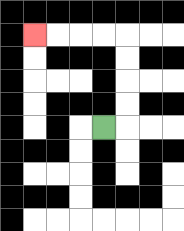{'start': '[4, 5]', 'end': '[1, 1]', 'path_directions': 'R,U,U,U,U,L,L,L,L', 'path_coordinates': '[[4, 5], [5, 5], [5, 4], [5, 3], [5, 2], [5, 1], [4, 1], [3, 1], [2, 1], [1, 1]]'}